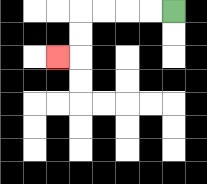{'start': '[7, 0]', 'end': '[2, 2]', 'path_directions': 'L,L,L,L,D,D,L', 'path_coordinates': '[[7, 0], [6, 0], [5, 0], [4, 0], [3, 0], [3, 1], [3, 2], [2, 2]]'}